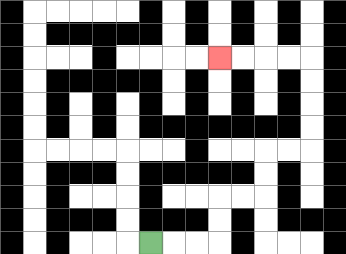{'start': '[6, 10]', 'end': '[9, 2]', 'path_directions': 'R,R,R,U,U,R,R,U,U,R,R,U,U,U,U,L,L,L,L', 'path_coordinates': '[[6, 10], [7, 10], [8, 10], [9, 10], [9, 9], [9, 8], [10, 8], [11, 8], [11, 7], [11, 6], [12, 6], [13, 6], [13, 5], [13, 4], [13, 3], [13, 2], [12, 2], [11, 2], [10, 2], [9, 2]]'}